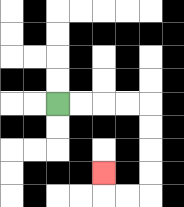{'start': '[2, 4]', 'end': '[4, 7]', 'path_directions': 'R,R,R,R,D,D,D,D,L,L,U', 'path_coordinates': '[[2, 4], [3, 4], [4, 4], [5, 4], [6, 4], [6, 5], [6, 6], [6, 7], [6, 8], [5, 8], [4, 8], [4, 7]]'}